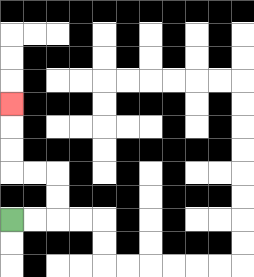{'start': '[0, 9]', 'end': '[0, 4]', 'path_directions': 'R,R,U,U,L,L,U,U,U', 'path_coordinates': '[[0, 9], [1, 9], [2, 9], [2, 8], [2, 7], [1, 7], [0, 7], [0, 6], [0, 5], [0, 4]]'}